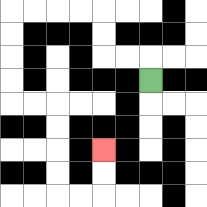{'start': '[6, 3]', 'end': '[4, 6]', 'path_directions': 'U,L,L,U,U,L,L,L,L,D,D,D,D,R,R,D,D,D,D,R,R,U,U', 'path_coordinates': '[[6, 3], [6, 2], [5, 2], [4, 2], [4, 1], [4, 0], [3, 0], [2, 0], [1, 0], [0, 0], [0, 1], [0, 2], [0, 3], [0, 4], [1, 4], [2, 4], [2, 5], [2, 6], [2, 7], [2, 8], [3, 8], [4, 8], [4, 7], [4, 6]]'}